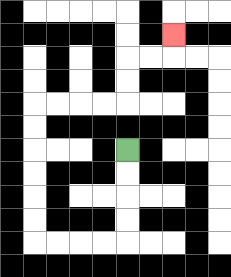{'start': '[5, 6]', 'end': '[7, 1]', 'path_directions': 'D,D,D,D,L,L,L,L,U,U,U,U,U,U,R,R,R,R,U,U,R,R,U', 'path_coordinates': '[[5, 6], [5, 7], [5, 8], [5, 9], [5, 10], [4, 10], [3, 10], [2, 10], [1, 10], [1, 9], [1, 8], [1, 7], [1, 6], [1, 5], [1, 4], [2, 4], [3, 4], [4, 4], [5, 4], [5, 3], [5, 2], [6, 2], [7, 2], [7, 1]]'}